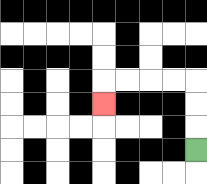{'start': '[8, 6]', 'end': '[4, 4]', 'path_directions': 'U,U,U,L,L,L,L,D', 'path_coordinates': '[[8, 6], [8, 5], [8, 4], [8, 3], [7, 3], [6, 3], [5, 3], [4, 3], [4, 4]]'}